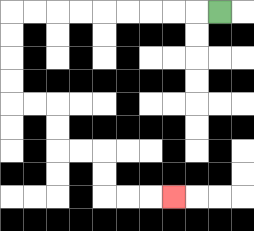{'start': '[9, 0]', 'end': '[7, 8]', 'path_directions': 'L,L,L,L,L,L,L,L,L,D,D,D,D,R,R,D,D,R,R,D,D,R,R,R', 'path_coordinates': '[[9, 0], [8, 0], [7, 0], [6, 0], [5, 0], [4, 0], [3, 0], [2, 0], [1, 0], [0, 0], [0, 1], [0, 2], [0, 3], [0, 4], [1, 4], [2, 4], [2, 5], [2, 6], [3, 6], [4, 6], [4, 7], [4, 8], [5, 8], [6, 8], [7, 8]]'}